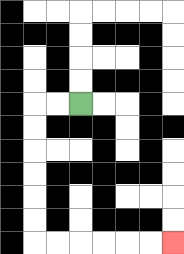{'start': '[3, 4]', 'end': '[7, 10]', 'path_directions': 'L,L,D,D,D,D,D,D,R,R,R,R,R,R', 'path_coordinates': '[[3, 4], [2, 4], [1, 4], [1, 5], [1, 6], [1, 7], [1, 8], [1, 9], [1, 10], [2, 10], [3, 10], [4, 10], [5, 10], [6, 10], [7, 10]]'}